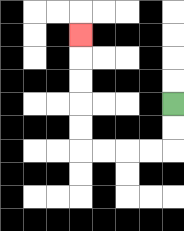{'start': '[7, 4]', 'end': '[3, 1]', 'path_directions': 'D,D,L,L,L,L,U,U,U,U,U', 'path_coordinates': '[[7, 4], [7, 5], [7, 6], [6, 6], [5, 6], [4, 6], [3, 6], [3, 5], [3, 4], [3, 3], [3, 2], [3, 1]]'}